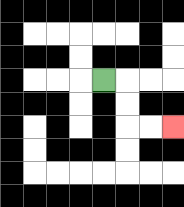{'start': '[4, 3]', 'end': '[7, 5]', 'path_directions': 'R,D,D,R,R', 'path_coordinates': '[[4, 3], [5, 3], [5, 4], [5, 5], [6, 5], [7, 5]]'}